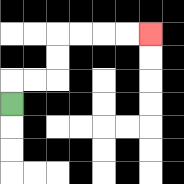{'start': '[0, 4]', 'end': '[6, 1]', 'path_directions': 'U,R,R,U,U,R,R,R,R', 'path_coordinates': '[[0, 4], [0, 3], [1, 3], [2, 3], [2, 2], [2, 1], [3, 1], [4, 1], [5, 1], [6, 1]]'}